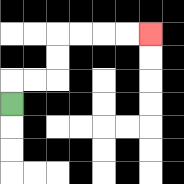{'start': '[0, 4]', 'end': '[6, 1]', 'path_directions': 'U,R,R,U,U,R,R,R,R', 'path_coordinates': '[[0, 4], [0, 3], [1, 3], [2, 3], [2, 2], [2, 1], [3, 1], [4, 1], [5, 1], [6, 1]]'}